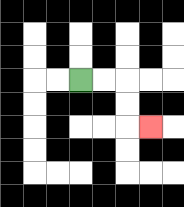{'start': '[3, 3]', 'end': '[6, 5]', 'path_directions': 'R,R,D,D,R', 'path_coordinates': '[[3, 3], [4, 3], [5, 3], [5, 4], [5, 5], [6, 5]]'}